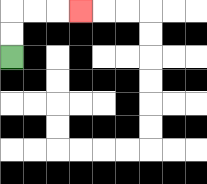{'start': '[0, 2]', 'end': '[3, 0]', 'path_directions': 'U,U,R,R,R', 'path_coordinates': '[[0, 2], [0, 1], [0, 0], [1, 0], [2, 0], [3, 0]]'}